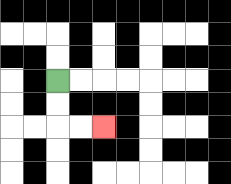{'start': '[2, 3]', 'end': '[4, 5]', 'path_directions': 'D,D,R,R', 'path_coordinates': '[[2, 3], [2, 4], [2, 5], [3, 5], [4, 5]]'}